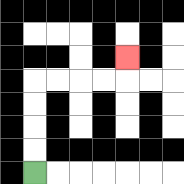{'start': '[1, 7]', 'end': '[5, 2]', 'path_directions': 'U,U,U,U,R,R,R,R,U', 'path_coordinates': '[[1, 7], [1, 6], [1, 5], [1, 4], [1, 3], [2, 3], [3, 3], [4, 3], [5, 3], [5, 2]]'}